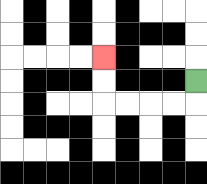{'start': '[8, 3]', 'end': '[4, 2]', 'path_directions': 'D,L,L,L,L,U,U', 'path_coordinates': '[[8, 3], [8, 4], [7, 4], [6, 4], [5, 4], [4, 4], [4, 3], [4, 2]]'}